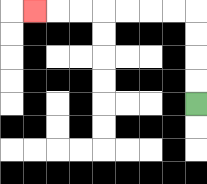{'start': '[8, 4]', 'end': '[1, 0]', 'path_directions': 'U,U,U,U,L,L,L,L,L,L,L', 'path_coordinates': '[[8, 4], [8, 3], [8, 2], [8, 1], [8, 0], [7, 0], [6, 0], [5, 0], [4, 0], [3, 0], [2, 0], [1, 0]]'}